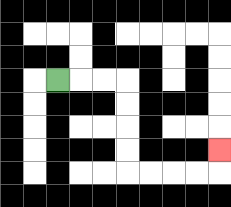{'start': '[2, 3]', 'end': '[9, 6]', 'path_directions': 'R,R,R,D,D,D,D,R,R,R,R,U', 'path_coordinates': '[[2, 3], [3, 3], [4, 3], [5, 3], [5, 4], [5, 5], [5, 6], [5, 7], [6, 7], [7, 7], [8, 7], [9, 7], [9, 6]]'}